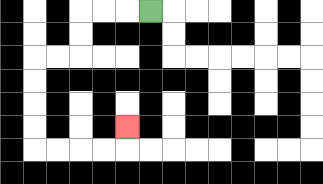{'start': '[6, 0]', 'end': '[5, 5]', 'path_directions': 'L,L,L,D,D,L,L,D,D,D,D,R,R,R,R,U', 'path_coordinates': '[[6, 0], [5, 0], [4, 0], [3, 0], [3, 1], [3, 2], [2, 2], [1, 2], [1, 3], [1, 4], [1, 5], [1, 6], [2, 6], [3, 6], [4, 6], [5, 6], [5, 5]]'}